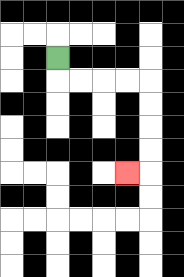{'start': '[2, 2]', 'end': '[5, 7]', 'path_directions': 'D,R,R,R,R,D,D,D,D,L', 'path_coordinates': '[[2, 2], [2, 3], [3, 3], [4, 3], [5, 3], [6, 3], [6, 4], [6, 5], [6, 6], [6, 7], [5, 7]]'}